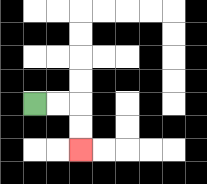{'start': '[1, 4]', 'end': '[3, 6]', 'path_directions': 'R,R,D,D', 'path_coordinates': '[[1, 4], [2, 4], [3, 4], [3, 5], [3, 6]]'}